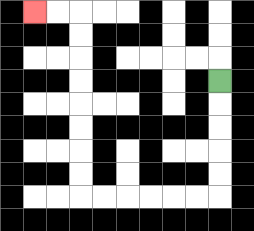{'start': '[9, 3]', 'end': '[1, 0]', 'path_directions': 'D,D,D,D,D,L,L,L,L,L,L,U,U,U,U,U,U,U,U,L,L', 'path_coordinates': '[[9, 3], [9, 4], [9, 5], [9, 6], [9, 7], [9, 8], [8, 8], [7, 8], [6, 8], [5, 8], [4, 8], [3, 8], [3, 7], [3, 6], [3, 5], [3, 4], [3, 3], [3, 2], [3, 1], [3, 0], [2, 0], [1, 0]]'}